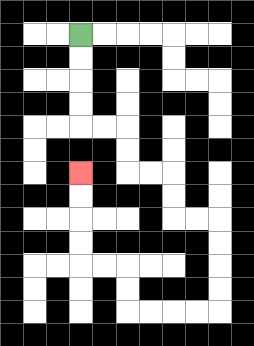{'start': '[3, 1]', 'end': '[3, 7]', 'path_directions': 'D,D,D,D,R,R,D,D,R,R,D,D,R,R,D,D,D,D,L,L,L,L,U,U,L,L,U,U,U,U', 'path_coordinates': '[[3, 1], [3, 2], [3, 3], [3, 4], [3, 5], [4, 5], [5, 5], [5, 6], [5, 7], [6, 7], [7, 7], [7, 8], [7, 9], [8, 9], [9, 9], [9, 10], [9, 11], [9, 12], [9, 13], [8, 13], [7, 13], [6, 13], [5, 13], [5, 12], [5, 11], [4, 11], [3, 11], [3, 10], [3, 9], [3, 8], [3, 7]]'}